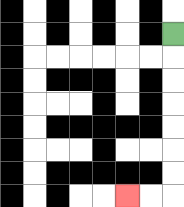{'start': '[7, 1]', 'end': '[5, 8]', 'path_directions': 'D,D,D,D,D,D,D,L,L', 'path_coordinates': '[[7, 1], [7, 2], [7, 3], [7, 4], [7, 5], [7, 6], [7, 7], [7, 8], [6, 8], [5, 8]]'}